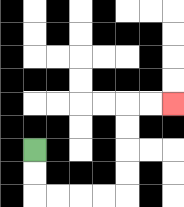{'start': '[1, 6]', 'end': '[7, 4]', 'path_directions': 'D,D,R,R,R,R,U,U,U,U,R,R', 'path_coordinates': '[[1, 6], [1, 7], [1, 8], [2, 8], [3, 8], [4, 8], [5, 8], [5, 7], [5, 6], [5, 5], [5, 4], [6, 4], [7, 4]]'}